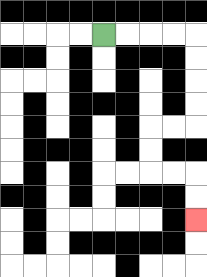{'start': '[4, 1]', 'end': '[8, 9]', 'path_directions': 'R,R,R,R,D,D,D,D,L,L,D,D,R,R,D,D', 'path_coordinates': '[[4, 1], [5, 1], [6, 1], [7, 1], [8, 1], [8, 2], [8, 3], [8, 4], [8, 5], [7, 5], [6, 5], [6, 6], [6, 7], [7, 7], [8, 7], [8, 8], [8, 9]]'}